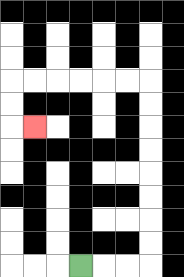{'start': '[3, 11]', 'end': '[1, 5]', 'path_directions': 'R,R,R,U,U,U,U,U,U,U,U,L,L,L,L,L,L,D,D,R', 'path_coordinates': '[[3, 11], [4, 11], [5, 11], [6, 11], [6, 10], [6, 9], [6, 8], [6, 7], [6, 6], [6, 5], [6, 4], [6, 3], [5, 3], [4, 3], [3, 3], [2, 3], [1, 3], [0, 3], [0, 4], [0, 5], [1, 5]]'}